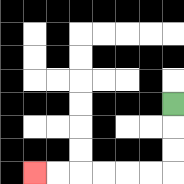{'start': '[7, 4]', 'end': '[1, 7]', 'path_directions': 'D,D,D,L,L,L,L,L,L', 'path_coordinates': '[[7, 4], [7, 5], [7, 6], [7, 7], [6, 7], [5, 7], [4, 7], [3, 7], [2, 7], [1, 7]]'}